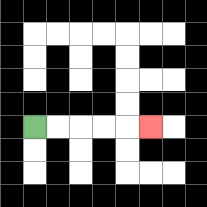{'start': '[1, 5]', 'end': '[6, 5]', 'path_directions': 'R,R,R,R,R', 'path_coordinates': '[[1, 5], [2, 5], [3, 5], [4, 5], [5, 5], [6, 5]]'}